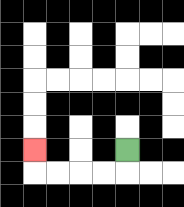{'start': '[5, 6]', 'end': '[1, 6]', 'path_directions': 'D,L,L,L,L,U', 'path_coordinates': '[[5, 6], [5, 7], [4, 7], [3, 7], [2, 7], [1, 7], [1, 6]]'}